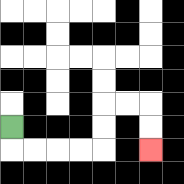{'start': '[0, 5]', 'end': '[6, 6]', 'path_directions': 'D,R,R,R,R,U,U,R,R,D,D', 'path_coordinates': '[[0, 5], [0, 6], [1, 6], [2, 6], [3, 6], [4, 6], [4, 5], [4, 4], [5, 4], [6, 4], [6, 5], [6, 6]]'}